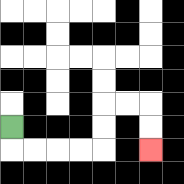{'start': '[0, 5]', 'end': '[6, 6]', 'path_directions': 'D,R,R,R,R,U,U,R,R,D,D', 'path_coordinates': '[[0, 5], [0, 6], [1, 6], [2, 6], [3, 6], [4, 6], [4, 5], [4, 4], [5, 4], [6, 4], [6, 5], [6, 6]]'}